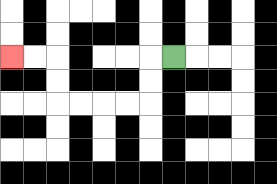{'start': '[7, 2]', 'end': '[0, 2]', 'path_directions': 'L,D,D,L,L,L,L,U,U,L,L', 'path_coordinates': '[[7, 2], [6, 2], [6, 3], [6, 4], [5, 4], [4, 4], [3, 4], [2, 4], [2, 3], [2, 2], [1, 2], [0, 2]]'}